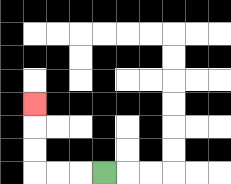{'start': '[4, 7]', 'end': '[1, 4]', 'path_directions': 'L,L,L,U,U,U', 'path_coordinates': '[[4, 7], [3, 7], [2, 7], [1, 7], [1, 6], [1, 5], [1, 4]]'}